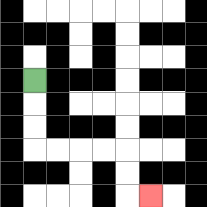{'start': '[1, 3]', 'end': '[6, 8]', 'path_directions': 'D,D,D,R,R,R,R,D,D,R', 'path_coordinates': '[[1, 3], [1, 4], [1, 5], [1, 6], [2, 6], [3, 6], [4, 6], [5, 6], [5, 7], [5, 8], [6, 8]]'}